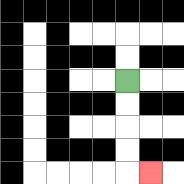{'start': '[5, 3]', 'end': '[6, 7]', 'path_directions': 'D,D,D,D,R', 'path_coordinates': '[[5, 3], [5, 4], [5, 5], [5, 6], [5, 7], [6, 7]]'}